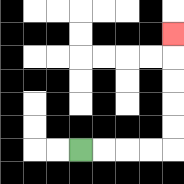{'start': '[3, 6]', 'end': '[7, 1]', 'path_directions': 'R,R,R,R,U,U,U,U,U', 'path_coordinates': '[[3, 6], [4, 6], [5, 6], [6, 6], [7, 6], [7, 5], [7, 4], [7, 3], [7, 2], [7, 1]]'}